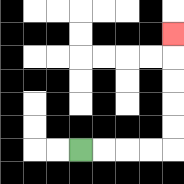{'start': '[3, 6]', 'end': '[7, 1]', 'path_directions': 'R,R,R,R,U,U,U,U,U', 'path_coordinates': '[[3, 6], [4, 6], [5, 6], [6, 6], [7, 6], [7, 5], [7, 4], [7, 3], [7, 2], [7, 1]]'}